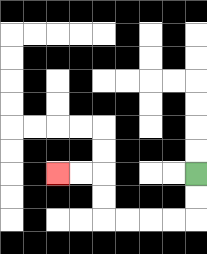{'start': '[8, 7]', 'end': '[2, 7]', 'path_directions': 'D,D,L,L,L,L,U,U,L,L', 'path_coordinates': '[[8, 7], [8, 8], [8, 9], [7, 9], [6, 9], [5, 9], [4, 9], [4, 8], [4, 7], [3, 7], [2, 7]]'}